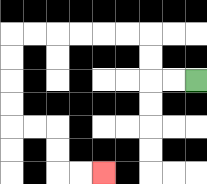{'start': '[8, 3]', 'end': '[4, 7]', 'path_directions': 'L,L,U,U,L,L,L,L,L,L,D,D,D,D,R,R,D,D,R,R', 'path_coordinates': '[[8, 3], [7, 3], [6, 3], [6, 2], [6, 1], [5, 1], [4, 1], [3, 1], [2, 1], [1, 1], [0, 1], [0, 2], [0, 3], [0, 4], [0, 5], [1, 5], [2, 5], [2, 6], [2, 7], [3, 7], [4, 7]]'}